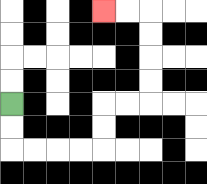{'start': '[0, 4]', 'end': '[4, 0]', 'path_directions': 'D,D,R,R,R,R,U,U,R,R,U,U,U,U,L,L', 'path_coordinates': '[[0, 4], [0, 5], [0, 6], [1, 6], [2, 6], [3, 6], [4, 6], [4, 5], [4, 4], [5, 4], [6, 4], [6, 3], [6, 2], [6, 1], [6, 0], [5, 0], [4, 0]]'}